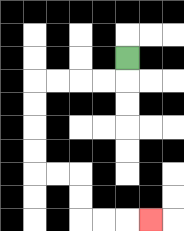{'start': '[5, 2]', 'end': '[6, 9]', 'path_directions': 'D,L,L,L,L,D,D,D,D,R,R,D,D,R,R,R', 'path_coordinates': '[[5, 2], [5, 3], [4, 3], [3, 3], [2, 3], [1, 3], [1, 4], [1, 5], [1, 6], [1, 7], [2, 7], [3, 7], [3, 8], [3, 9], [4, 9], [5, 9], [6, 9]]'}